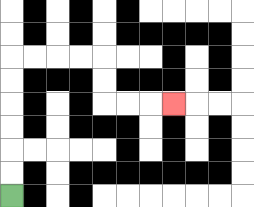{'start': '[0, 8]', 'end': '[7, 4]', 'path_directions': 'U,U,U,U,U,U,R,R,R,R,D,D,R,R,R', 'path_coordinates': '[[0, 8], [0, 7], [0, 6], [0, 5], [0, 4], [0, 3], [0, 2], [1, 2], [2, 2], [3, 2], [4, 2], [4, 3], [4, 4], [5, 4], [6, 4], [7, 4]]'}